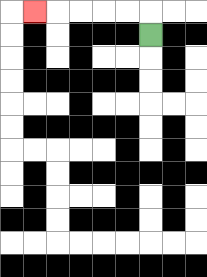{'start': '[6, 1]', 'end': '[1, 0]', 'path_directions': 'U,L,L,L,L,L', 'path_coordinates': '[[6, 1], [6, 0], [5, 0], [4, 0], [3, 0], [2, 0], [1, 0]]'}